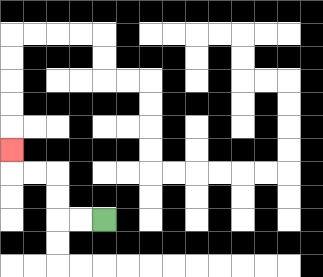{'start': '[4, 9]', 'end': '[0, 6]', 'path_directions': 'L,L,U,U,L,L,U', 'path_coordinates': '[[4, 9], [3, 9], [2, 9], [2, 8], [2, 7], [1, 7], [0, 7], [0, 6]]'}